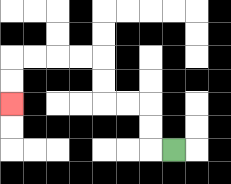{'start': '[7, 6]', 'end': '[0, 4]', 'path_directions': 'L,U,U,L,L,U,U,L,L,L,L,D,D', 'path_coordinates': '[[7, 6], [6, 6], [6, 5], [6, 4], [5, 4], [4, 4], [4, 3], [4, 2], [3, 2], [2, 2], [1, 2], [0, 2], [0, 3], [0, 4]]'}